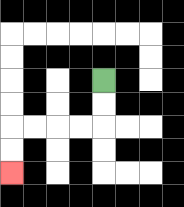{'start': '[4, 3]', 'end': '[0, 7]', 'path_directions': 'D,D,L,L,L,L,D,D', 'path_coordinates': '[[4, 3], [4, 4], [4, 5], [3, 5], [2, 5], [1, 5], [0, 5], [0, 6], [0, 7]]'}